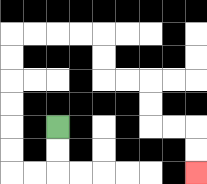{'start': '[2, 5]', 'end': '[8, 7]', 'path_directions': 'D,D,L,L,U,U,U,U,U,U,R,R,R,R,D,D,R,R,D,D,R,R,D,D', 'path_coordinates': '[[2, 5], [2, 6], [2, 7], [1, 7], [0, 7], [0, 6], [0, 5], [0, 4], [0, 3], [0, 2], [0, 1], [1, 1], [2, 1], [3, 1], [4, 1], [4, 2], [4, 3], [5, 3], [6, 3], [6, 4], [6, 5], [7, 5], [8, 5], [8, 6], [8, 7]]'}